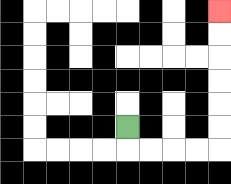{'start': '[5, 5]', 'end': '[9, 0]', 'path_directions': 'D,R,R,R,R,U,U,U,U,U,U', 'path_coordinates': '[[5, 5], [5, 6], [6, 6], [7, 6], [8, 6], [9, 6], [9, 5], [9, 4], [9, 3], [9, 2], [9, 1], [9, 0]]'}